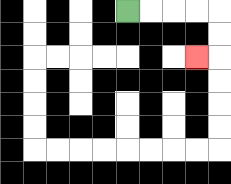{'start': '[5, 0]', 'end': '[8, 2]', 'path_directions': 'R,R,R,R,D,D,L', 'path_coordinates': '[[5, 0], [6, 0], [7, 0], [8, 0], [9, 0], [9, 1], [9, 2], [8, 2]]'}